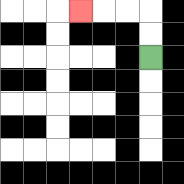{'start': '[6, 2]', 'end': '[3, 0]', 'path_directions': 'U,U,L,L,L', 'path_coordinates': '[[6, 2], [6, 1], [6, 0], [5, 0], [4, 0], [3, 0]]'}